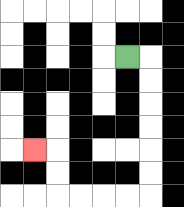{'start': '[5, 2]', 'end': '[1, 6]', 'path_directions': 'R,D,D,D,D,D,D,L,L,L,L,U,U,L', 'path_coordinates': '[[5, 2], [6, 2], [6, 3], [6, 4], [6, 5], [6, 6], [6, 7], [6, 8], [5, 8], [4, 8], [3, 8], [2, 8], [2, 7], [2, 6], [1, 6]]'}